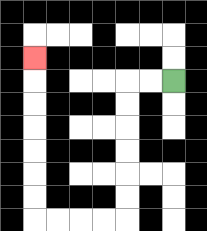{'start': '[7, 3]', 'end': '[1, 2]', 'path_directions': 'L,L,D,D,D,D,D,D,L,L,L,L,U,U,U,U,U,U,U', 'path_coordinates': '[[7, 3], [6, 3], [5, 3], [5, 4], [5, 5], [5, 6], [5, 7], [5, 8], [5, 9], [4, 9], [3, 9], [2, 9], [1, 9], [1, 8], [1, 7], [1, 6], [1, 5], [1, 4], [1, 3], [1, 2]]'}